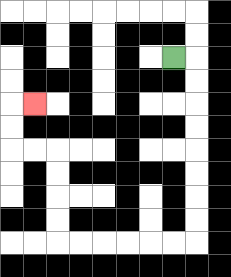{'start': '[7, 2]', 'end': '[1, 4]', 'path_directions': 'R,D,D,D,D,D,D,D,D,L,L,L,L,L,L,U,U,U,U,L,L,U,U,R', 'path_coordinates': '[[7, 2], [8, 2], [8, 3], [8, 4], [8, 5], [8, 6], [8, 7], [8, 8], [8, 9], [8, 10], [7, 10], [6, 10], [5, 10], [4, 10], [3, 10], [2, 10], [2, 9], [2, 8], [2, 7], [2, 6], [1, 6], [0, 6], [0, 5], [0, 4], [1, 4]]'}